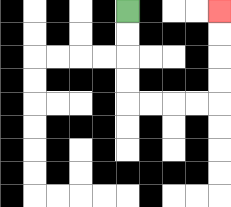{'start': '[5, 0]', 'end': '[9, 0]', 'path_directions': 'D,D,D,D,R,R,R,R,U,U,U,U', 'path_coordinates': '[[5, 0], [5, 1], [5, 2], [5, 3], [5, 4], [6, 4], [7, 4], [8, 4], [9, 4], [9, 3], [9, 2], [9, 1], [9, 0]]'}